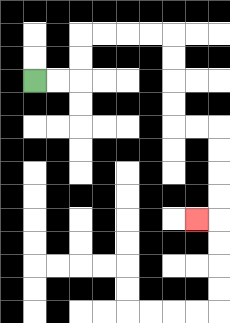{'start': '[1, 3]', 'end': '[8, 9]', 'path_directions': 'R,R,U,U,R,R,R,R,D,D,D,D,R,R,D,D,D,D,L', 'path_coordinates': '[[1, 3], [2, 3], [3, 3], [3, 2], [3, 1], [4, 1], [5, 1], [6, 1], [7, 1], [7, 2], [7, 3], [7, 4], [7, 5], [8, 5], [9, 5], [9, 6], [9, 7], [9, 8], [9, 9], [8, 9]]'}